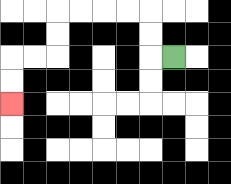{'start': '[7, 2]', 'end': '[0, 4]', 'path_directions': 'L,U,U,L,L,L,L,D,D,L,L,D,D', 'path_coordinates': '[[7, 2], [6, 2], [6, 1], [6, 0], [5, 0], [4, 0], [3, 0], [2, 0], [2, 1], [2, 2], [1, 2], [0, 2], [0, 3], [0, 4]]'}